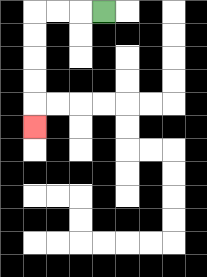{'start': '[4, 0]', 'end': '[1, 5]', 'path_directions': 'L,L,L,D,D,D,D,D', 'path_coordinates': '[[4, 0], [3, 0], [2, 0], [1, 0], [1, 1], [1, 2], [1, 3], [1, 4], [1, 5]]'}